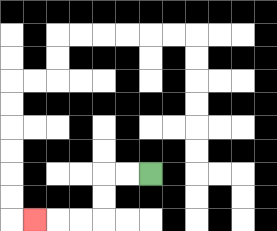{'start': '[6, 7]', 'end': '[1, 9]', 'path_directions': 'L,L,D,D,L,L,L', 'path_coordinates': '[[6, 7], [5, 7], [4, 7], [4, 8], [4, 9], [3, 9], [2, 9], [1, 9]]'}